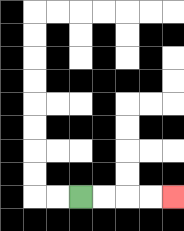{'start': '[3, 8]', 'end': '[7, 8]', 'path_directions': 'R,R,R,R', 'path_coordinates': '[[3, 8], [4, 8], [5, 8], [6, 8], [7, 8]]'}